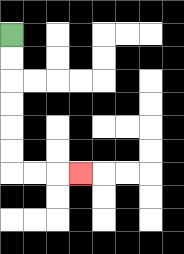{'start': '[0, 1]', 'end': '[3, 7]', 'path_directions': 'D,D,D,D,D,D,R,R,R', 'path_coordinates': '[[0, 1], [0, 2], [0, 3], [0, 4], [0, 5], [0, 6], [0, 7], [1, 7], [2, 7], [3, 7]]'}